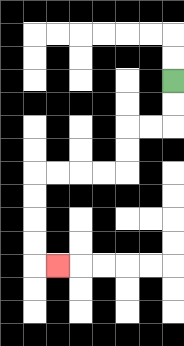{'start': '[7, 3]', 'end': '[2, 11]', 'path_directions': 'D,D,L,L,D,D,L,L,L,L,D,D,D,D,R', 'path_coordinates': '[[7, 3], [7, 4], [7, 5], [6, 5], [5, 5], [5, 6], [5, 7], [4, 7], [3, 7], [2, 7], [1, 7], [1, 8], [1, 9], [1, 10], [1, 11], [2, 11]]'}